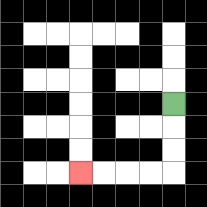{'start': '[7, 4]', 'end': '[3, 7]', 'path_directions': 'D,D,D,L,L,L,L', 'path_coordinates': '[[7, 4], [7, 5], [7, 6], [7, 7], [6, 7], [5, 7], [4, 7], [3, 7]]'}